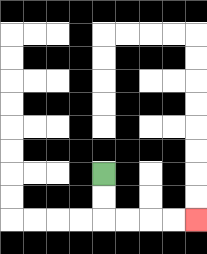{'start': '[4, 7]', 'end': '[8, 9]', 'path_directions': 'D,D,R,R,R,R', 'path_coordinates': '[[4, 7], [4, 8], [4, 9], [5, 9], [6, 9], [7, 9], [8, 9]]'}